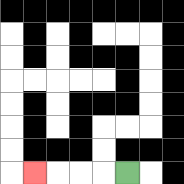{'start': '[5, 7]', 'end': '[1, 7]', 'path_directions': 'L,L,L,L', 'path_coordinates': '[[5, 7], [4, 7], [3, 7], [2, 7], [1, 7]]'}